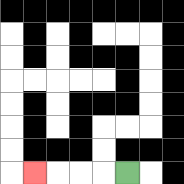{'start': '[5, 7]', 'end': '[1, 7]', 'path_directions': 'L,L,L,L', 'path_coordinates': '[[5, 7], [4, 7], [3, 7], [2, 7], [1, 7]]'}